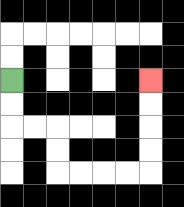{'start': '[0, 3]', 'end': '[6, 3]', 'path_directions': 'D,D,R,R,D,D,R,R,R,R,U,U,U,U', 'path_coordinates': '[[0, 3], [0, 4], [0, 5], [1, 5], [2, 5], [2, 6], [2, 7], [3, 7], [4, 7], [5, 7], [6, 7], [6, 6], [6, 5], [6, 4], [6, 3]]'}